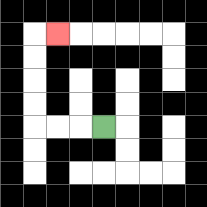{'start': '[4, 5]', 'end': '[2, 1]', 'path_directions': 'L,L,L,U,U,U,U,R', 'path_coordinates': '[[4, 5], [3, 5], [2, 5], [1, 5], [1, 4], [1, 3], [1, 2], [1, 1], [2, 1]]'}